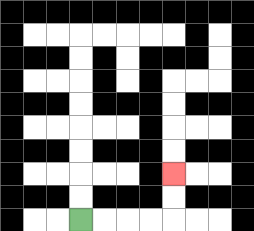{'start': '[3, 9]', 'end': '[7, 7]', 'path_directions': 'R,R,R,R,U,U', 'path_coordinates': '[[3, 9], [4, 9], [5, 9], [6, 9], [7, 9], [7, 8], [7, 7]]'}